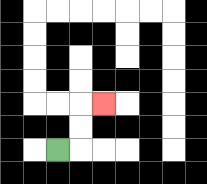{'start': '[2, 6]', 'end': '[4, 4]', 'path_directions': 'R,U,U,R', 'path_coordinates': '[[2, 6], [3, 6], [3, 5], [3, 4], [4, 4]]'}